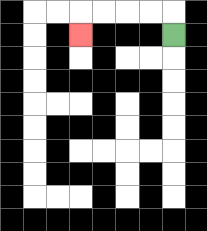{'start': '[7, 1]', 'end': '[3, 1]', 'path_directions': 'U,L,L,L,L,D', 'path_coordinates': '[[7, 1], [7, 0], [6, 0], [5, 0], [4, 0], [3, 0], [3, 1]]'}